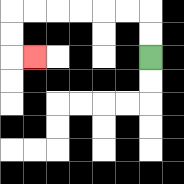{'start': '[6, 2]', 'end': '[1, 2]', 'path_directions': 'U,U,L,L,L,L,L,L,D,D,R', 'path_coordinates': '[[6, 2], [6, 1], [6, 0], [5, 0], [4, 0], [3, 0], [2, 0], [1, 0], [0, 0], [0, 1], [0, 2], [1, 2]]'}